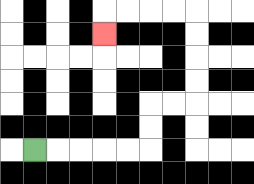{'start': '[1, 6]', 'end': '[4, 1]', 'path_directions': 'R,R,R,R,R,U,U,R,R,U,U,U,U,L,L,L,L,D', 'path_coordinates': '[[1, 6], [2, 6], [3, 6], [4, 6], [5, 6], [6, 6], [6, 5], [6, 4], [7, 4], [8, 4], [8, 3], [8, 2], [8, 1], [8, 0], [7, 0], [6, 0], [5, 0], [4, 0], [4, 1]]'}